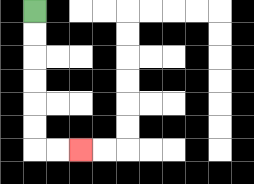{'start': '[1, 0]', 'end': '[3, 6]', 'path_directions': 'D,D,D,D,D,D,R,R', 'path_coordinates': '[[1, 0], [1, 1], [1, 2], [1, 3], [1, 4], [1, 5], [1, 6], [2, 6], [3, 6]]'}